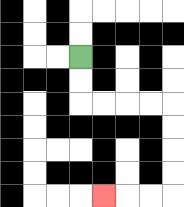{'start': '[3, 2]', 'end': '[4, 8]', 'path_directions': 'D,D,R,R,R,R,D,D,D,D,L,L,L', 'path_coordinates': '[[3, 2], [3, 3], [3, 4], [4, 4], [5, 4], [6, 4], [7, 4], [7, 5], [7, 6], [7, 7], [7, 8], [6, 8], [5, 8], [4, 8]]'}